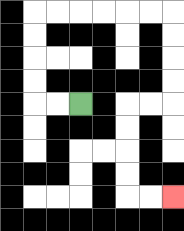{'start': '[3, 4]', 'end': '[7, 8]', 'path_directions': 'L,L,U,U,U,U,R,R,R,R,R,R,D,D,D,D,L,L,D,D,D,D,R,R', 'path_coordinates': '[[3, 4], [2, 4], [1, 4], [1, 3], [1, 2], [1, 1], [1, 0], [2, 0], [3, 0], [4, 0], [5, 0], [6, 0], [7, 0], [7, 1], [7, 2], [7, 3], [7, 4], [6, 4], [5, 4], [5, 5], [5, 6], [5, 7], [5, 8], [6, 8], [7, 8]]'}